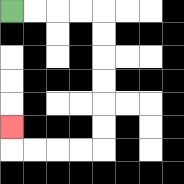{'start': '[0, 0]', 'end': '[0, 5]', 'path_directions': 'R,R,R,R,D,D,D,D,D,D,L,L,L,L,U', 'path_coordinates': '[[0, 0], [1, 0], [2, 0], [3, 0], [4, 0], [4, 1], [4, 2], [4, 3], [4, 4], [4, 5], [4, 6], [3, 6], [2, 6], [1, 6], [0, 6], [0, 5]]'}